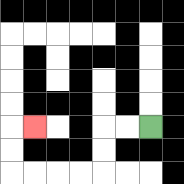{'start': '[6, 5]', 'end': '[1, 5]', 'path_directions': 'L,L,D,D,L,L,L,L,U,U,R', 'path_coordinates': '[[6, 5], [5, 5], [4, 5], [4, 6], [4, 7], [3, 7], [2, 7], [1, 7], [0, 7], [0, 6], [0, 5], [1, 5]]'}